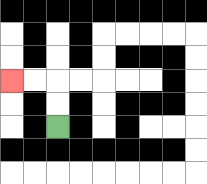{'start': '[2, 5]', 'end': '[0, 3]', 'path_directions': 'U,U,L,L', 'path_coordinates': '[[2, 5], [2, 4], [2, 3], [1, 3], [0, 3]]'}